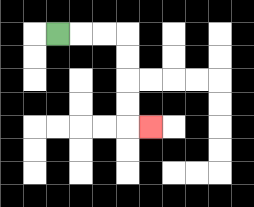{'start': '[2, 1]', 'end': '[6, 5]', 'path_directions': 'R,R,R,D,D,D,D,R', 'path_coordinates': '[[2, 1], [3, 1], [4, 1], [5, 1], [5, 2], [5, 3], [5, 4], [5, 5], [6, 5]]'}